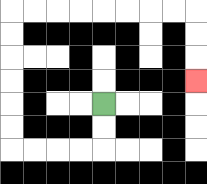{'start': '[4, 4]', 'end': '[8, 3]', 'path_directions': 'D,D,L,L,L,L,U,U,U,U,U,U,R,R,R,R,R,R,R,R,D,D,D', 'path_coordinates': '[[4, 4], [4, 5], [4, 6], [3, 6], [2, 6], [1, 6], [0, 6], [0, 5], [0, 4], [0, 3], [0, 2], [0, 1], [0, 0], [1, 0], [2, 0], [3, 0], [4, 0], [5, 0], [6, 0], [7, 0], [8, 0], [8, 1], [8, 2], [8, 3]]'}